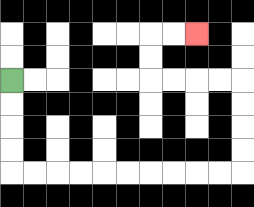{'start': '[0, 3]', 'end': '[8, 1]', 'path_directions': 'D,D,D,D,R,R,R,R,R,R,R,R,R,R,U,U,U,U,L,L,L,L,U,U,R,R', 'path_coordinates': '[[0, 3], [0, 4], [0, 5], [0, 6], [0, 7], [1, 7], [2, 7], [3, 7], [4, 7], [5, 7], [6, 7], [7, 7], [8, 7], [9, 7], [10, 7], [10, 6], [10, 5], [10, 4], [10, 3], [9, 3], [8, 3], [7, 3], [6, 3], [6, 2], [6, 1], [7, 1], [8, 1]]'}